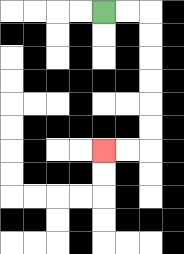{'start': '[4, 0]', 'end': '[4, 6]', 'path_directions': 'R,R,D,D,D,D,D,D,L,L', 'path_coordinates': '[[4, 0], [5, 0], [6, 0], [6, 1], [6, 2], [6, 3], [6, 4], [6, 5], [6, 6], [5, 6], [4, 6]]'}